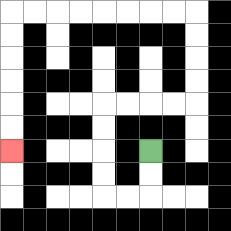{'start': '[6, 6]', 'end': '[0, 6]', 'path_directions': 'D,D,L,L,U,U,U,U,R,R,R,R,U,U,U,U,L,L,L,L,L,L,L,L,D,D,D,D,D,D', 'path_coordinates': '[[6, 6], [6, 7], [6, 8], [5, 8], [4, 8], [4, 7], [4, 6], [4, 5], [4, 4], [5, 4], [6, 4], [7, 4], [8, 4], [8, 3], [8, 2], [8, 1], [8, 0], [7, 0], [6, 0], [5, 0], [4, 0], [3, 0], [2, 0], [1, 0], [0, 0], [0, 1], [0, 2], [0, 3], [0, 4], [0, 5], [0, 6]]'}